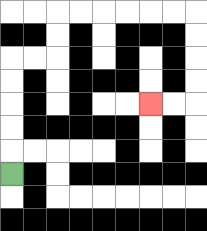{'start': '[0, 7]', 'end': '[6, 4]', 'path_directions': 'U,U,U,U,U,R,R,U,U,R,R,R,R,R,R,D,D,D,D,L,L', 'path_coordinates': '[[0, 7], [0, 6], [0, 5], [0, 4], [0, 3], [0, 2], [1, 2], [2, 2], [2, 1], [2, 0], [3, 0], [4, 0], [5, 0], [6, 0], [7, 0], [8, 0], [8, 1], [8, 2], [8, 3], [8, 4], [7, 4], [6, 4]]'}